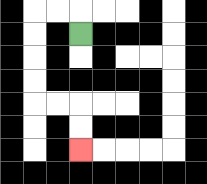{'start': '[3, 1]', 'end': '[3, 6]', 'path_directions': 'U,L,L,D,D,D,D,R,R,D,D', 'path_coordinates': '[[3, 1], [3, 0], [2, 0], [1, 0], [1, 1], [1, 2], [1, 3], [1, 4], [2, 4], [3, 4], [3, 5], [3, 6]]'}